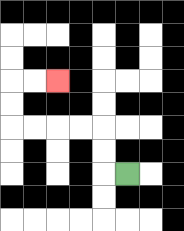{'start': '[5, 7]', 'end': '[2, 3]', 'path_directions': 'L,U,U,L,L,L,L,U,U,R,R', 'path_coordinates': '[[5, 7], [4, 7], [4, 6], [4, 5], [3, 5], [2, 5], [1, 5], [0, 5], [0, 4], [0, 3], [1, 3], [2, 3]]'}